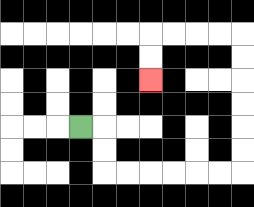{'start': '[3, 5]', 'end': '[6, 3]', 'path_directions': 'R,D,D,R,R,R,R,R,R,U,U,U,U,U,U,L,L,L,L,D,D', 'path_coordinates': '[[3, 5], [4, 5], [4, 6], [4, 7], [5, 7], [6, 7], [7, 7], [8, 7], [9, 7], [10, 7], [10, 6], [10, 5], [10, 4], [10, 3], [10, 2], [10, 1], [9, 1], [8, 1], [7, 1], [6, 1], [6, 2], [6, 3]]'}